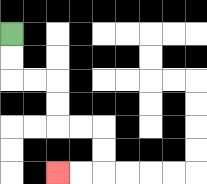{'start': '[0, 1]', 'end': '[2, 7]', 'path_directions': 'D,D,R,R,D,D,R,R,D,D,L,L', 'path_coordinates': '[[0, 1], [0, 2], [0, 3], [1, 3], [2, 3], [2, 4], [2, 5], [3, 5], [4, 5], [4, 6], [4, 7], [3, 7], [2, 7]]'}